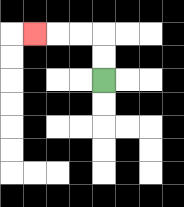{'start': '[4, 3]', 'end': '[1, 1]', 'path_directions': 'U,U,L,L,L', 'path_coordinates': '[[4, 3], [4, 2], [4, 1], [3, 1], [2, 1], [1, 1]]'}